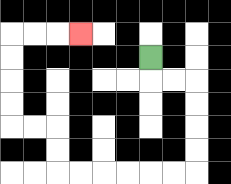{'start': '[6, 2]', 'end': '[3, 1]', 'path_directions': 'D,R,R,D,D,D,D,L,L,L,L,L,L,U,U,L,L,U,U,U,U,R,R,R', 'path_coordinates': '[[6, 2], [6, 3], [7, 3], [8, 3], [8, 4], [8, 5], [8, 6], [8, 7], [7, 7], [6, 7], [5, 7], [4, 7], [3, 7], [2, 7], [2, 6], [2, 5], [1, 5], [0, 5], [0, 4], [0, 3], [0, 2], [0, 1], [1, 1], [2, 1], [3, 1]]'}